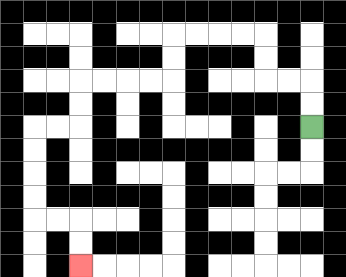{'start': '[13, 5]', 'end': '[3, 11]', 'path_directions': 'U,U,L,L,U,U,L,L,L,L,D,D,L,L,L,L,D,D,L,L,D,D,D,D,R,R,D,D', 'path_coordinates': '[[13, 5], [13, 4], [13, 3], [12, 3], [11, 3], [11, 2], [11, 1], [10, 1], [9, 1], [8, 1], [7, 1], [7, 2], [7, 3], [6, 3], [5, 3], [4, 3], [3, 3], [3, 4], [3, 5], [2, 5], [1, 5], [1, 6], [1, 7], [1, 8], [1, 9], [2, 9], [3, 9], [3, 10], [3, 11]]'}